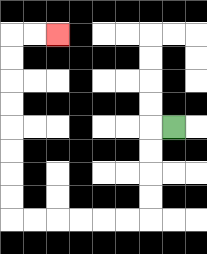{'start': '[7, 5]', 'end': '[2, 1]', 'path_directions': 'L,D,D,D,D,L,L,L,L,L,L,U,U,U,U,U,U,U,U,R,R', 'path_coordinates': '[[7, 5], [6, 5], [6, 6], [6, 7], [6, 8], [6, 9], [5, 9], [4, 9], [3, 9], [2, 9], [1, 9], [0, 9], [0, 8], [0, 7], [0, 6], [0, 5], [0, 4], [0, 3], [0, 2], [0, 1], [1, 1], [2, 1]]'}